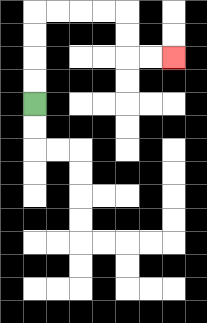{'start': '[1, 4]', 'end': '[7, 2]', 'path_directions': 'U,U,U,U,R,R,R,R,D,D,R,R', 'path_coordinates': '[[1, 4], [1, 3], [1, 2], [1, 1], [1, 0], [2, 0], [3, 0], [4, 0], [5, 0], [5, 1], [5, 2], [6, 2], [7, 2]]'}